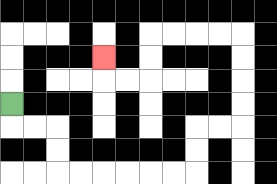{'start': '[0, 4]', 'end': '[4, 2]', 'path_directions': 'D,R,R,D,D,R,R,R,R,R,R,U,U,R,R,U,U,U,U,L,L,L,L,D,D,L,L,U', 'path_coordinates': '[[0, 4], [0, 5], [1, 5], [2, 5], [2, 6], [2, 7], [3, 7], [4, 7], [5, 7], [6, 7], [7, 7], [8, 7], [8, 6], [8, 5], [9, 5], [10, 5], [10, 4], [10, 3], [10, 2], [10, 1], [9, 1], [8, 1], [7, 1], [6, 1], [6, 2], [6, 3], [5, 3], [4, 3], [4, 2]]'}